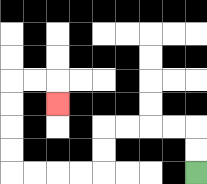{'start': '[8, 7]', 'end': '[2, 4]', 'path_directions': 'U,U,L,L,L,L,D,D,L,L,L,L,U,U,U,U,R,R,D', 'path_coordinates': '[[8, 7], [8, 6], [8, 5], [7, 5], [6, 5], [5, 5], [4, 5], [4, 6], [4, 7], [3, 7], [2, 7], [1, 7], [0, 7], [0, 6], [0, 5], [0, 4], [0, 3], [1, 3], [2, 3], [2, 4]]'}